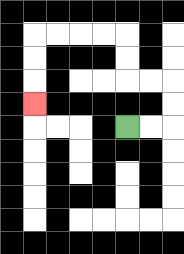{'start': '[5, 5]', 'end': '[1, 4]', 'path_directions': 'R,R,U,U,L,L,U,U,L,L,L,L,D,D,D', 'path_coordinates': '[[5, 5], [6, 5], [7, 5], [7, 4], [7, 3], [6, 3], [5, 3], [5, 2], [5, 1], [4, 1], [3, 1], [2, 1], [1, 1], [1, 2], [1, 3], [1, 4]]'}